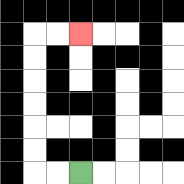{'start': '[3, 7]', 'end': '[3, 1]', 'path_directions': 'L,L,U,U,U,U,U,U,R,R', 'path_coordinates': '[[3, 7], [2, 7], [1, 7], [1, 6], [1, 5], [1, 4], [1, 3], [1, 2], [1, 1], [2, 1], [3, 1]]'}